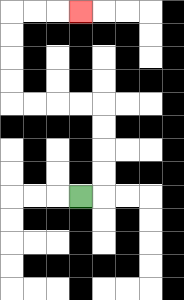{'start': '[3, 8]', 'end': '[3, 0]', 'path_directions': 'R,U,U,U,U,L,L,L,L,U,U,U,U,R,R,R', 'path_coordinates': '[[3, 8], [4, 8], [4, 7], [4, 6], [4, 5], [4, 4], [3, 4], [2, 4], [1, 4], [0, 4], [0, 3], [0, 2], [0, 1], [0, 0], [1, 0], [2, 0], [3, 0]]'}